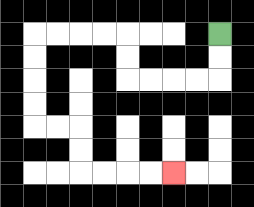{'start': '[9, 1]', 'end': '[7, 7]', 'path_directions': 'D,D,L,L,L,L,U,U,L,L,L,L,D,D,D,D,R,R,D,D,R,R,R,R', 'path_coordinates': '[[9, 1], [9, 2], [9, 3], [8, 3], [7, 3], [6, 3], [5, 3], [5, 2], [5, 1], [4, 1], [3, 1], [2, 1], [1, 1], [1, 2], [1, 3], [1, 4], [1, 5], [2, 5], [3, 5], [3, 6], [3, 7], [4, 7], [5, 7], [6, 7], [7, 7]]'}